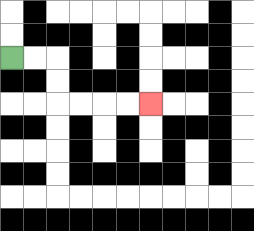{'start': '[0, 2]', 'end': '[6, 4]', 'path_directions': 'R,R,D,D,R,R,R,R', 'path_coordinates': '[[0, 2], [1, 2], [2, 2], [2, 3], [2, 4], [3, 4], [4, 4], [5, 4], [6, 4]]'}